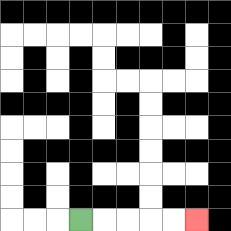{'start': '[3, 9]', 'end': '[8, 9]', 'path_directions': 'R,R,R,R,R', 'path_coordinates': '[[3, 9], [4, 9], [5, 9], [6, 9], [7, 9], [8, 9]]'}